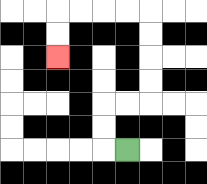{'start': '[5, 6]', 'end': '[2, 2]', 'path_directions': 'L,U,U,R,R,U,U,U,U,L,L,L,L,D,D', 'path_coordinates': '[[5, 6], [4, 6], [4, 5], [4, 4], [5, 4], [6, 4], [6, 3], [6, 2], [6, 1], [6, 0], [5, 0], [4, 0], [3, 0], [2, 0], [2, 1], [2, 2]]'}